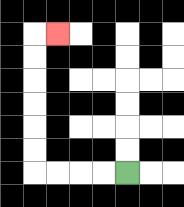{'start': '[5, 7]', 'end': '[2, 1]', 'path_directions': 'L,L,L,L,U,U,U,U,U,U,R', 'path_coordinates': '[[5, 7], [4, 7], [3, 7], [2, 7], [1, 7], [1, 6], [1, 5], [1, 4], [1, 3], [1, 2], [1, 1], [2, 1]]'}